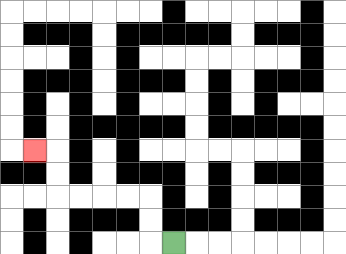{'start': '[7, 10]', 'end': '[1, 6]', 'path_directions': 'L,U,U,L,L,L,L,U,U,L', 'path_coordinates': '[[7, 10], [6, 10], [6, 9], [6, 8], [5, 8], [4, 8], [3, 8], [2, 8], [2, 7], [2, 6], [1, 6]]'}